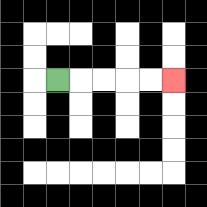{'start': '[2, 3]', 'end': '[7, 3]', 'path_directions': 'R,R,R,R,R', 'path_coordinates': '[[2, 3], [3, 3], [4, 3], [5, 3], [6, 3], [7, 3]]'}